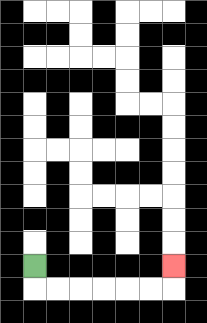{'start': '[1, 11]', 'end': '[7, 11]', 'path_directions': 'D,R,R,R,R,R,R,U', 'path_coordinates': '[[1, 11], [1, 12], [2, 12], [3, 12], [4, 12], [5, 12], [6, 12], [7, 12], [7, 11]]'}